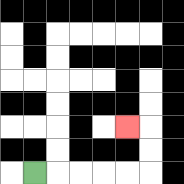{'start': '[1, 7]', 'end': '[5, 5]', 'path_directions': 'R,R,R,R,R,U,U,L', 'path_coordinates': '[[1, 7], [2, 7], [3, 7], [4, 7], [5, 7], [6, 7], [6, 6], [6, 5], [5, 5]]'}